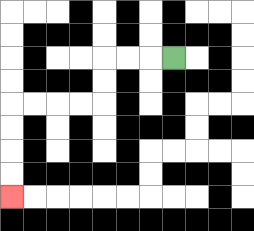{'start': '[7, 2]', 'end': '[0, 8]', 'path_directions': 'L,L,L,D,D,L,L,L,L,D,D,D,D', 'path_coordinates': '[[7, 2], [6, 2], [5, 2], [4, 2], [4, 3], [4, 4], [3, 4], [2, 4], [1, 4], [0, 4], [0, 5], [0, 6], [0, 7], [0, 8]]'}